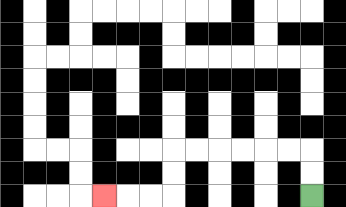{'start': '[13, 8]', 'end': '[4, 8]', 'path_directions': 'U,U,L,L,L,L,L,L,D,D,L,L,L', 'path_coordinates': '[[13, 8], [13, 7], [13, 6], [12, 6], [11, 6], [10, 6], [9, 6], [8, 6], [7, 6], [7, 7], [7, 8], [6, 8], [5, 8], [4, 8]]'}